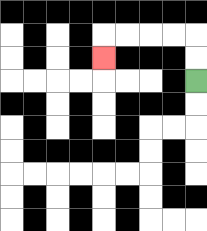{'start': '[8, 3]', 'end': '[4, 2]', 'path_directions': 'U,U,L,L,L,L,D', 'path_coordinates': '[[8, 3], [8, 2], [8, 1], [7, 1], [6, 1], [5, 1], [4, 1], [4, 2]]'}